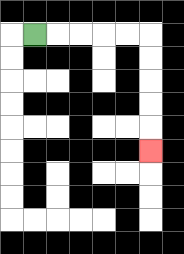{'start': '[1, 1]', 'end': '[6, 6]', 'path_directions': 'R,R,R,R,R,D,D,D,D,D', 'path_coordinates': '[[1, 1], [2, 1], [3, 1], [4, 1], [5, 1], [6, 1], [6, 2], [6, 3], [6, 4], [6, 5], [6, 6]]'}